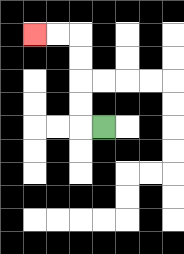{'start': '[4, 5]', 'end': '[1, 1]', 'path_directions': 'L,U,U,U,U,L,L', 'path_coordinates': '[[4, 5], [3, 5], [3, 4], [3, 3], [3, 2], [3, 1], [2, 1], [1, 1]]'}